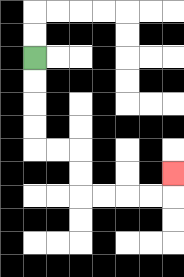{'start': '[1, 2]', 'end': '[7, 7]', 'path_directions': 'D,D,D,D,R,R,D,D,R,R,R,R,U', 'path_coordinates': '[[1, 2], [1, 3], [1, 4], [1, 5], [1, 6], [2, 6], [3, 6], [3, 7], [3, 8], [4, 8], [5, 8], [6, 8], [7, 8], [7, 7]]'}